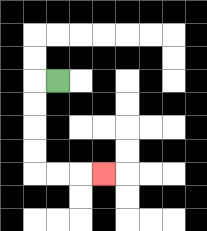{'start': '[2, 3]', 'end': '[4, 7]', 'path_directions': 'L,D,D,D,D,R,R,R', 'path_coordinates': '[[2, 3], [1, 3], [1, 4], [1, 5], [1, 6], [1, 7], [2, 7], [3, 7], [4, 7]]'}